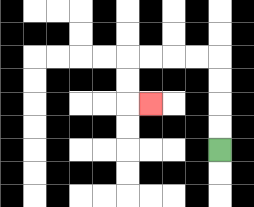{'start': '[9, 6]', 'end': '[6, 4]', 'path_directions': 'U,U,U,U,L,L,L,L,D,D,R', 'path_coordinates': '[[9, 6], [9, 5], [9, 4], [9, 3], [9, 2], [8, 2], [7, 2], [6, 2], [5, 2], [5, 3], [5, 4], [6, 4]]'}